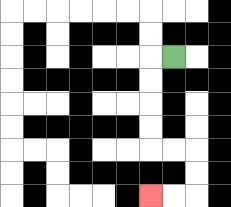{'start': '[7, 2]', 'end': '[6, 8]', 'path_directions': 'L,D,D,D,D,R,R,D,D,L,L', 'path_coordinates': '[[7, 2], [6, 2], [6, 3], [6, 4], [6, 5], [6, 6], [7, 6], [8, 6], [8, 7], [8, 8], [7, 8], [6, 8]]'}